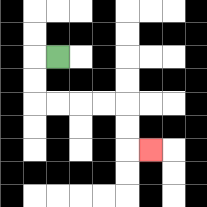{'start': '[2, 2]', 'end': '[6, 6]', 'path_directions': 'L,D,D,R,R,R,R,D,D,R', 'path_coordinates': '[[2, 2], [1, 2], [1, 3], [1, 4], [2, 4], [3, 4], [4, 4], [5, 4], [5, 5], [5, 6], [6, 6]]'}